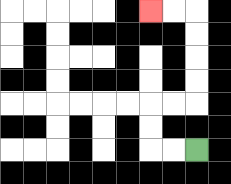{'start': '[8, 6]', 'end': '[6, 0]', 'path_directions': 'L,L,U,U,R,R,U,U,U,U,L,L', 'path_coordinates': '[[8, 6], [7, 6], [6, 6], [6, 5], [6, 4], [7, 4], [8, 4], [8, 3], [8, 2], [8, 1], [8, 0], [7, 0], [6, 0]]'}